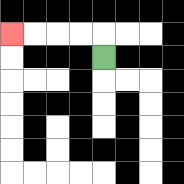{'start': '[4, 2]', 'end': '[0, 1]', 'path_directions': 'U,L,L,L,L', 'path_coordinates': '[[4, 2], [4, 1], [3, 1], [2, 1], [1, 1], [0, 1]]'}